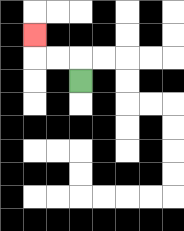{'start': '[3, 3]', 'end': '[1, 1]', 'path_directions': 'U,L,L,U', 'path_coordinates': '[[3, 3], [3, 2], [2, 2], [1, 2], [1, 1]]'}